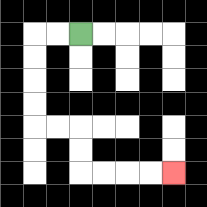{'start': '[3, 1]', 'end': '[7, 7]', 'path_directions': 'L,L,D,D,D,D,R,R,D,D,R,R,R,R', 'path_coordinates': '[[3, 1], [2, 1], [1, 1], [1, 2], [1, 3], [1, 4], [1, 5], [2, 5], [3, 5], [3, 6], [3, 7], [4, 7], [5, 7], [6, 7], [7, 7]]'}